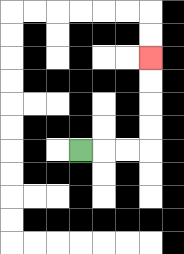{'start': '[3, 6]', 'end': '[6, 2]', 'path_directions': 'R,R,R,U,U,U,U', 'path_coordinates': '[[3, 6], [4, 6], [5, 6], [6, 6], [6, 5], [6, 4], [6, 3], [6, 2]]'}